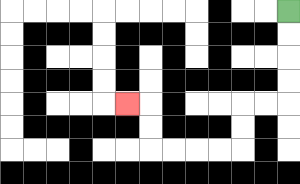{'start': '[12, 0]', 'end': '[5, 4]', 'path_directions': 'D,D,D,D,L,L,D,D,L,L,L,L,U,U,L', 'path_coordinates': '[[12, 0], [12, 1], [12, 2], [12, 3], [12, 4], [11, 4], [10, 4], [10, 5], [10, 6], [9, 6], [8, 6], [7, 6], [6, 6], [6, 5], [6, 4], [5, 4]]'}